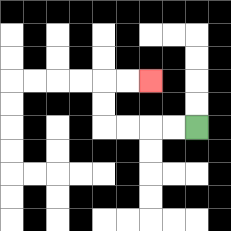{'start': '[8, 5]', 'end': '[6, 3]', 'path_directions': 'L,L,L,L,U,U,R,R', 'path_coordinates': '[[8, 5], [7, 5], [6, 5], [5, 5], [4, 5], [4, 4], [4, 3], [5, 3], [6, 3]]'}